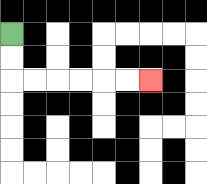{'start': '[0, 1]', 'end': '[6, 3]', 'path_directions': 'D,D,R,R,R,R,R,R', 'path_coordinates': '[[0, 1], [0, 2], [0, 3], [1, 3], [2, 3], [3, 3], [4, 3], [5, 3], [6, 3]]'}